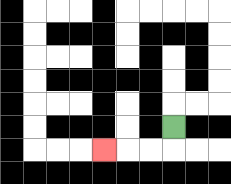{'start': '[7, 5]', 'end': '[4, 6]', 'path_directions': 'D,L,L,L', 'path_coordinates': '[[7, 5], [7, 6], [6, 6], [5, 6], [4, 6]]'}